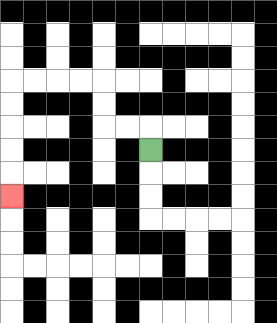{'start': '[6, 6]', 'end': '[0, 8]', 'path_directions': 'U,L,L,U,U,L,L,L,L,D,D,D,D,D', 'path_coordinates': '[[6, 6], [6, 5], [5, 5], [4, 5], [4, 4], [4, 3], [3, 3], [2, 3], [1, 3], [0, 3], [0, 4], [0, 5], [0, 6], [0, 7], [0, 8]]'}